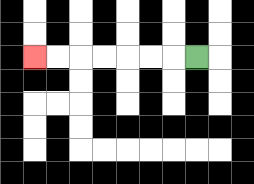{'start': '[8, 2]', 'end': '[1, 2]', 'path_directions': 'L,L,L,L,L,L,L', 'path_coordinates': '[[8, 2], [7, 2], [6, 2], [5, 2], [4, 2], [3, 2], [2, 2], [1, 2]]'}